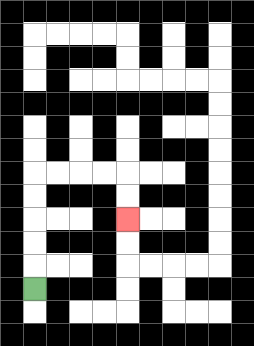{'start': '[1, 12]', 'end': '[5, 9]', 'path_directions': 'U,U,U,U,U,R,R,R,R,D,D', 'path_coordinates': '[[1, 12], [1, 11], [1, 10], [1, 9], [1, 8], [1, 7], [2, 7], [3, 7], [4, 7], [5, 7], [5, 8], [5, 9]]'}